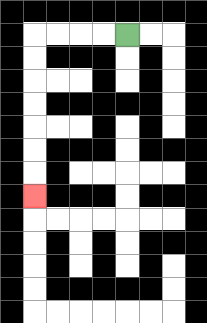{'start': '[5, 1]', 'end': '[1, 8]', 'path_directions': 'L,L,L,L,D,D,D,D,D,D,D', 'path_coordinates': '[[5, 1], [4, 1], [3, 1], [2, 1], [1, 1], [1, 2], [1, 3], [1, 4], [1, 5], [1, 6], [1, 7], [1, 8]]'}